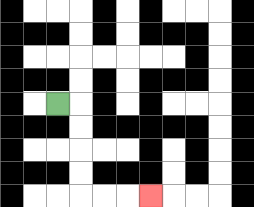{'start': '[2, 4]', 'end': '[6, 8]', 'path_directions': 'R,D,D,D,D,R,R,R', 'path_coordinates': '[[2, 4], [3, 4], [3, 5], [3, 6], [3, 7], [3, 8], [4, 8], [5, 8], [6, 8]]'}